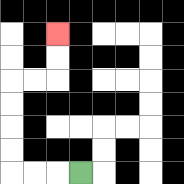{'start': '[3, 7]', 'end': '[2, 1]', 'path_directions': 'L,L,L,U,U,U,U,R,R,U,U', 'path_coordinates': '[[3, 7], [2, 7], [1, 7], [0, 7], [0, 6], [0, 5], [0, 4], [0, 3], [1, 3], [2, 3], [2, 2], [2, 1]]'}